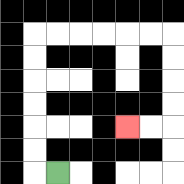{'start': '[2, 7]', 'end': '[5, 5]', 'path_directions': 'L,U,U,U,U,U,U,R,R,R,R,R,R,D,D,D,D,L,L', 'path_coordinates': '[[2, 7], [1, 7], [1, 6], [1, 5], [1, 4], [1, 3], [1, 2], [1, 1], [2, 1], [3, 1], [4, 1], [5, 1], [6, 1], [7, 1], [7, 2], [7, 3], [7, 4], [7, 5], [6, 5], [5, 5]]'}